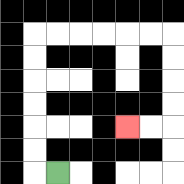{'start': '[2, 7]', 'end': '[5, 5]', 'path_directions': 'L,U,U,U,U,U,U,R,R,R,R,R,R,D,D,D,D,L,L', 'path_coordinates': '[[2, 7], [1, 7], [1, 6], [1, 5], [1, 4], [1, 3], [1, 2], [1, 1], [2, 1], [3, 1], [4, 1], [5, 1], [6, 1], [7, 1], [7, 2], [7, 3], [7, 4], [7, 5], [6, 5], [5, 5]]'}